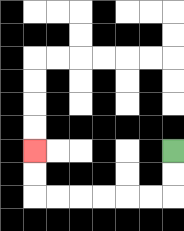{'start': '[7, 6]', 'end': '[1, 6]', 'path_directions': 'D,D,L,L,L,L,L,L,U,U', 'path_coordinates': '[[7, 6], [7, 7], [7, 8], [6, 8], [5, 8], [4, 8], [3, 8], [2, 8], [1, 8], [1, 7], [1, 6]]'}